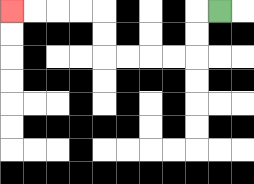{'start': '[9, 0]', 'end': '[0, 0]', 'path_directions': 'L,D,D,L,L,L,L,U,U,L,L,L,L', 'path_coordinates': '[[9, 0], [8, 0], [8, 1], [8, 2], [7, 2], [6, 2], [5, 2], [4, 2], [4, 1], [4, 0], [3, 0], [2, 0], [1, 0], [0, 0]]'}